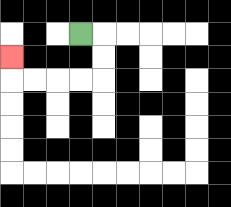{'start': '[3, 1]', 'end': '[0, 2]', 'path_directions': 'R,D,D,L,L,L,L,U', 'path_coordinates': '[[3, 1], [4, 1], [4, 2], [4, 3], [3, 3], [2, 3], [1, 3], [0, 3], [0, 2]]'}